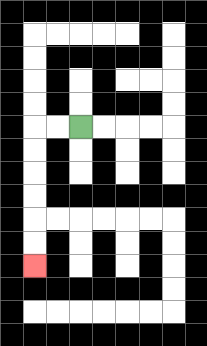{'start': '[3, 5]', 'end': '[1, 11]', 'path_directions': 'L,L,D,D,D,D,D,D', 'path_coordinates': '[[3, 5], [2, 5], [1, 5], [1, 6], [1, 7], [1, 8], [1, 9], [1, 10], [1, 11]]'}